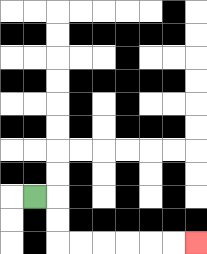{'start': '[1, 8]', 'end': '[8, 10]', 'path_directions': 'R,D,D,R,R,R,R,R,R', 'path_coordinates': '[[1, 8], [2, 8], [2, 9], [2, 10], [3, 10], [4, 10], [5, 10], [6, 10], [7, 10], [8, 10]]'}